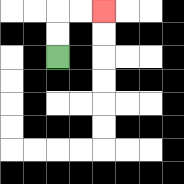{'start': '[2, 2]', 'end': '[4, 0]', 'path_directions': 'U,U,R,R', 'path_coordinates': '[[2, 2], [2, 1], [2, 0], [3, 0], [4, 0]]'}